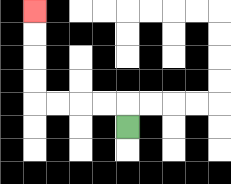{'start': '[5, 5]', 'end': '[1, 0]', 'path_directions': 'U,L,L,L,L,U,U,U,U', 'path_coordinates': '[[5, 5], [5, 4], [4, 4], [3, 4], [2, 4], [1, 4], [1, 3], [1, 2], [1, 1], [1, 0]]'}